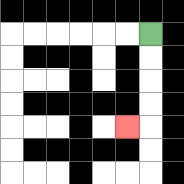{'start': '[6, 1]', 'end': '[5, 5]', 'path_directions': 'D,D,D,D,L', 'path_coordinates': '[[6, 1], [6, 2], [6, 3], [6, 4], [6, 5], [5, 5]]'}